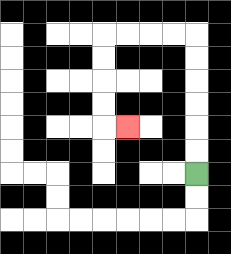{'start': '[8, 7]', 'end': '[5, 5]', 'path_directions': 'U,U,U,U,U,U,L,L,L,L,D,D,D,D,R', 'path_coordinates': '[[8, 7], [8, 6], [8, 5], [8, 4], [8, 3], [8, 2], [8, 1], [7, 1], [6, 1], [5, 1], [4, 1], [4, 2], [4, 3], [4, 4], [4, 5], [5, 5]]'}